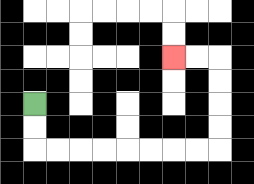{'start': '[1, 4]', 'end': '[7, 2]', 'path_directions': 'D,D,R,R,R,R,R,R,R,R,U,U,U,U,L,L', 'path_coordinates': '[[1, 4], [1, 5], [1, 6], [2, 6], [3, 6], [4, 6], [5, 6], [6, 6], [7, 6], [8, 6], [9, 6], [9, 5], [9, 4], [9, 3], [9, 2], [8, 2], [7, 2]]'}